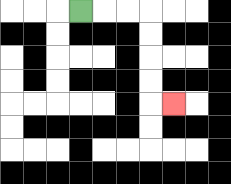{'start': '[3, 0]', 'end': '[7, 4]', 'path_directions': 'R,R,R,D,D,D,D,R', 'path_coordinates': '[[3, 0], [4, 0], [5, 0], [6, 0], [6, 1], [6, 2], [6, 3], [6, 4], [7, 4]]'}